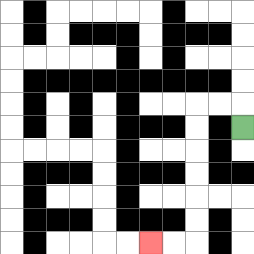{'start': '[10, 5]', 'end': '[6, 10]', 'path_directions': 'U,L,L,D,D,D,D,D,D,L,L', 'path_coordinates': '[[10, 5], [10, 4], [9, 4], [8, 4], [8, 5], [8, 6], [8, 7], [8, 8], [8, 9], [8, 10], [7, 10], [6, 10]]'}